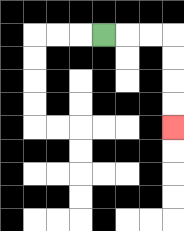{'start': '[4, 1]', 'end': '[7, 5]', 'path_directions': 'R,R,R,D,D,D,D', 'path_coordinates': '[[4, 1], [5, 1], [6, 1], [7, 1], [7, 2], [7, 3], [7, 4], [7, 5]]'}